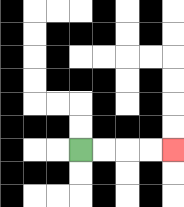{'start': '[3, 6]', 'end': '[7, 6]', 'path_directions': 'R,R,R,R', 'path_coordinates': '[[3, 6], [4, 6], [5, 6], [6, 6], [7, 6]]'}